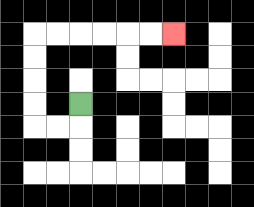{'start': '[3, 4]', 'end': '[7, 1]', 'path_directions': 'D,L,L,U,U,U,U,R,R,R,R,R,R', 'path_coordinates': '[[3, 4], [3, 5], [2, 5], [1, 5], [1, 4], [1, 3], [1, 2], [1, 1], [2, 1], [3, 1], [4, 1], [5, 1], [6, 1], [7, 1]]'}